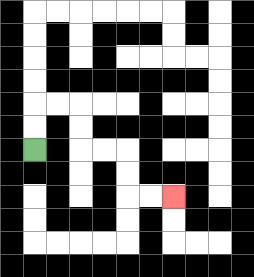{'start': '[1, 6]', 'end': '[7, 8]', 'path_directions': 'U,U,R,R,D,D,R,R,D,D,R,R', 'path_coordinates': '[[1, 6], [1, 5], [1, 4], [2, 4], [3, 4], [3, 5], [3, 6], [4, 6], [5, 6], [5, 7], [5, 8], [6, 8], [7, 8]]'}